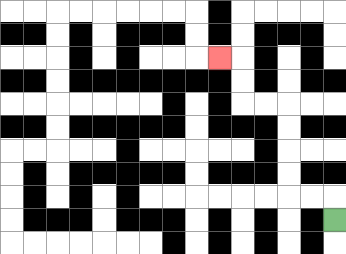{'start': '[14, 9]', 'end': '[9, 2]', 'path_directions': 'U,L,L,U,U,U,U,L,L,U,U,L', 'path_coordinates': '[[14, 9], [14, 8], [13, 8], [12, 8], [12, 7], [12, 6], [12, 5], [12, 4], [11, 4], [10, 4], [10, 3], [10, 2], [9, 2]]'}